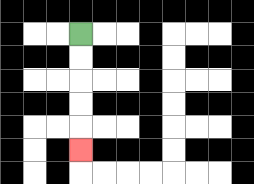{'start': '[3, 1]', 'end': '[3, 6]', 'path_directions': 'D,D,D,D,D', 'path_coordinates': '[[3, 1], [3, 2], [3, 3], [3, 4], [3, 5], [3, 6]]'}